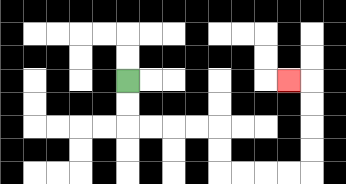{'start': '[5, 3]', 'end': '[12, 3]', 'path_directions': 'D,D,R,R,R,R,D,D,R,R,R,R,U,U,U,U,L', 'path_coordinates': '[[5, 3], [5, 4], [5, 5], [6, 5], [7, 5], [8, 5], [9, 5], [9, 6], [9, 7], [10, 7], [11, 7], [12, 7], [13, 7], [13, 6], [13, 5], [13, 4], [13, 3], [12, 3]]'}